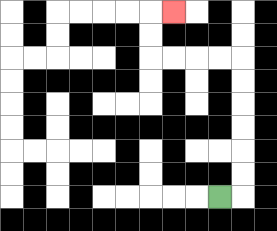{'start': '[9, 8]', 'end': '[7, 0]', 'path_directions': 'R,U,U,U,U,U,U,L,L,L,L,U,U,R', 'path_coordinates': '[[9, 8], [10, 8], [10, 7], [10, 6], [10, 5], [10, 4], [10, 3], [10, 2], [9, 2], [8, 2], [7, 2], [6, 2], [6, 1], [6, 0], [7, 0]]'}